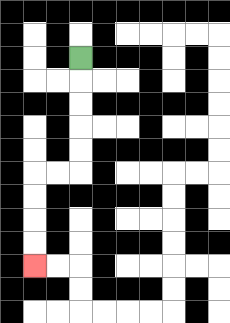{'start': '[3, 2]', 'end': '[1, 11]', 'path_directions': 'D,D,D,D,D,L,L,D,D,D,D', 'path_coordinates': '[[3, 2], [3, 3], [3, 4], [3, 5], [3, 6], [3, 7], [2, 7], [1, 7], [1, 8], [1, 9], [1, 10], [1, 11]]'}